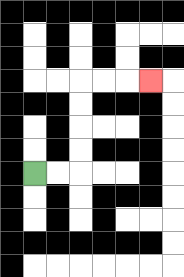{'start': '[1, 7]', 'end': '[6, 3]', 'path_directions': 'R,R,U,U,U,U,R,R,R', 'path_coordinates': '[[1, 7], [2, 7], [3, 7], [3, 6], [3, 5], [3, 4], [3, 3], [4, 3], [5, 3], [6, 3]]'}